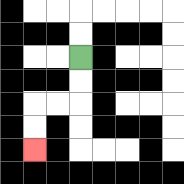{'start': '[3, 2]', 'end': '[1, 6]', 'path_directions': 'D,D,L,L,D,D', 'path_coordinates': '[[3, 2], [3, 3], [3, 4], [2, 4], [1, 4], [1, 5], [1, 6]]'}